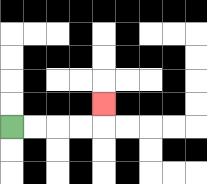{'start': '[0, 5]', 'end': '[4, 4]', 'path_directions': 'R,R,R,R,U', 'path_coordinates': '[[0, 5], [1, 5], [2, 5], [3, 5], [4, 5], [4, 4]]'}